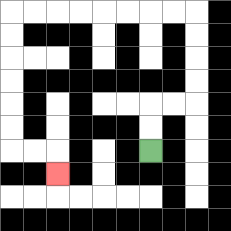{'start': '[6, 6]', 'end': '[2, 7]', 'path_directions': 'U,U,R,R,U,U,U,U,L,L,L,L,L,L,L,L,D,D,D,D,D,D,R,R,D', 'path_coordinates': '[[6, 6], [6, 5], [6, 4], [7, 4], [8, 4], [8, 3], [8, 2], [8, 1], [8, 0], [7, 0], [6, 0], [5, 0], [4, 0], [3, 0], [2, 0], [1, 0], [0, 0], [0, 1], [0, 2], [0, 3], [0, 4], [0, 5], [0, 6], [1, 6], [2, 6], [2, 7]]'}